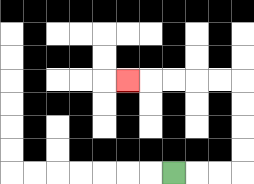{'start': '[7, 7]', 'end': '[5, 3]', 'path_directions': 'R,R,R,U,U,U,U,L,L,L,L,L', 'path_coordinates': '[[7, 7], [8, 7], [9, 7], [10, 7], [10, 6], [10, 5], [10, 4], [10, 3], [9, 3], [8, 3], [7, 3], [6, 3], [5, 3]]'}